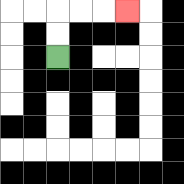{'start': '[2, 2]', 'end': '[5, 0]', 'path_directions': 'U,U,R,R,R', 'path_coordinates': '[[2, 2], [2, 1], [2, 0], [3, 0], [4, 0], [5, 0]]'}